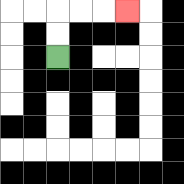{'start': '[2, 2]', 'end': '[5, 0]', 'path_directions': 'U,U,R,R,R', 'path_coordinates': '[[2, 2], [2, 1], [2, 0], [3, 0], [4, 0], [5, 0]]'}